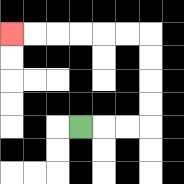{'start': '[3, 5]', 'end': '[0, 1]', 'path_directions': 'R,R,R,U,U,U,U,L,L,L,L,L,L', 'path_coordinates': '[[3, 5], [4, 5], [5, 5], [6, 5], [6, 4], [6, 3], [6, 2], [6, 1], [5, 1], [4, 1], [3, 1], [2, 1], [1, 1], [0, 1]]'}